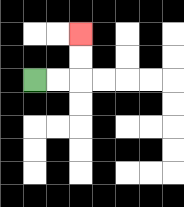{'start': '[1, 3]', 'end': '[3, 1]', 'path_directions': 'R,R,U,U', 'path_coordinates': '[[1, 3], [2, 3], [3, 3], [3, 2], [3, 1]]'}